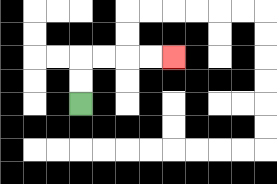{'start': '[3, 4]', 'end': '[7, 2]', 'path_directions': 'U,U,R,R,R,R', 'path_coordinates': '[[3, 4], [3, 3], [3, 2], [4, 2], [5, 2], [6, 2], [7, 2]]'}